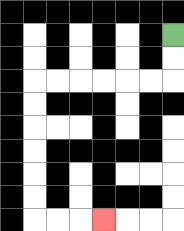{'start': '[7, 1]', 'end': '[4, 9]', 'path_directions': 'D,D,L,L,L,L,L,L,D,D,D,D,D,D,R,R,R', 'path_coordinates': '[[7, 1], [7, 2], [7, 3], [6, 3], [5, 3], [4, 3], [3, 3], [2, 3], [1, 3], [1, 4], [1, 5], [1, 6], [1, 7], [1, 8], [1, 9], [2, 9], [3, 9], [4, 9]]'}